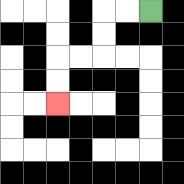{'start': '[6, 0]', 'end': '[2, 4]', 'path_directions': 'L,L,D,D,L,L,D,D', 'path_coordinates': '[[6, 0], [5, 0], [4, 0], [4, 1], [4, 2], [3, 2], [2, 2], [2, 3], [2, 4]]'}